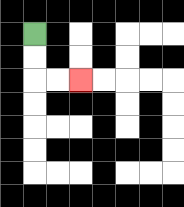{'start': '[1, 1]', 'end': '[3, 3]', 'path_directions': 'D,D,R,R', 'path_coordinates': '[[1, 1], [1, 2], [1, 3], [2, 3], [3, 3]]'}